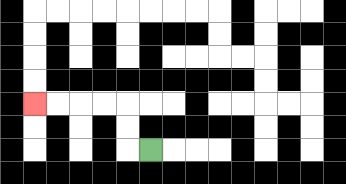{'start': '[6, 6]', 'end': '[1, 4]', 'path_directions': 'L,U,U,L,L,L,L', 'path_coordinates': '[[6, 6], [5, 6], [5, 5], [5, 4], [4, 4], [3, 4], [2, 4], [1, 4]]'}